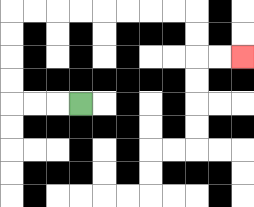{'start': '[3, 4]', 'end': '[10, 2]', 'path_directions': 'L,L,L,U,U,U,U,R,R,R,R,R,R,R,R,D,D,R,R', 'path_coordinates': '[[3, 4], [2, 4], [1, 4], [0, 4], [0, 3], [0, 2], [0, 1], [0, 0], [1, 0], [2, 0], [3, 0], [4, 0], [5, 0], [6, 0], [7, 0], [8, 0], [8, 1], [8, 2], [9, 2], [10, 2]]'}